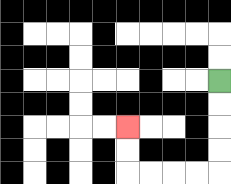{'start': '[9, 3]', 'end': '[5, 5]', 'path_directions': 'D,D,D,D,L,L,L,L,U,U', 'path_coordinates': '[[9, 3], [9, 4], [9, 5], [9, 6], [9, 7], [8, 7], [7, 7], [6, 7], [5, 7], [5, 6], [5, 5]]'}